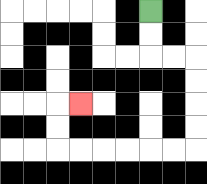{'start': '[6, 0]', 'end': '[3, 4]', 'path_directions': 'D,D,R,R,D,D,D,D,L,L,L,L,L,L,U,U,R', 'path_coordinates': '[[6, 0], [6, 1], [6, 2], [7, 2], [8, 2], [8, 3], [8, 4], [8, 5], [8, 6], [7, 6], [6, 6], [5, 6], [4, 6], [3, 6], [2, 6], [2, 5], [2, 4], [3, 4]]'}